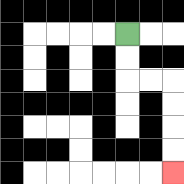{'start': '[5, 1]', 'end': '[7, 7]', 'path_directions': 'D,D,R,R,D,D,D,D', 'path_coordinates': '[[5, 1], [5, 2], [5, 3], [6, 3], [7, 3], [7, 4], [7, 5], [7, 6], [7, 7]]'}